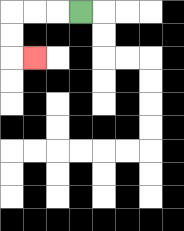{'start': '[3, 0]', 'end': '[1, 2]', 'path_directions': 'L,L,L,D,D,R', 'path_coordinates': '[[3, 0], [2, 0], [1, 0], [0, 0], [0, 1], [0, 2], [1, 2]]'}